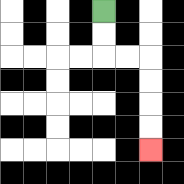{'start': '[4, 0]', 'end': '[6, 6]', 'path_directions': 'D,D,R,R,D,D,D,D', 'path_coordinates': '[[4, 0], [4, 1], [4, 2], [5, 2], [6, 2], [6, 3], [6, 4], [6, 5], [6, 6]]'}